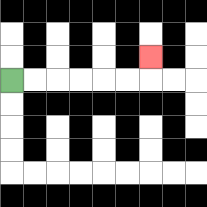{'start': '[0, 3]', 'end': '[6, 2]', 'path_directions': 'R,R,R,R,R,R,U', 'path_coordinates': '[[0, 3], [1, 3], [2, 3], [3, 3], [4, 3], [5, 3], [6, 3], [6, 2]]'}